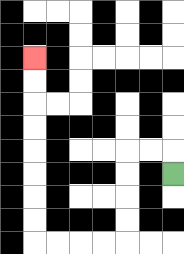{'start': '[7, 7]', 'end': '[1, 2]', 'path_directions': 'U,L,L,D,D,D,D,L,L,L,L,U,U,U,U,U,U,U,U', 'path_coordinates': '[[7, 7], [7, 6], [6, 6], [5, 6], [5, 7], [5, 8], [5, 9], [5, 10], [4, 10], [3, 10], [2, 10], [1, 10], [1, 9], [1, 8], [1, 7], [1, 6], [1, 5], [1, 4], [1, 3], [1, 2]]'}